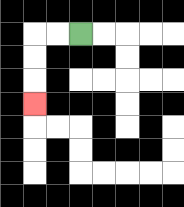{'start': '[3, 1]', 'end': '[1, 4]', 'path_directions': 'L,L,D,D,D', 'path_coordinates': '[[3, 1], [2, 1], [1, 1], [1, 2], [1, 3], [1, 4]]'}